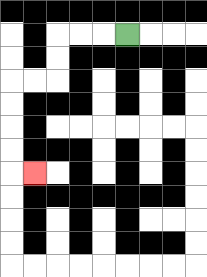{'start': '[5, 1]', 'end': '[1, 7]', 'path_directions': 'L,L,L,D,D,L,L,D,D,D,D,R', 'path_coordinates': '[[5, 1], [4, 1], [3, 1], [2, 1], [2, 2], [2, 3], [1, 3], [0, 3], [0, 4], [0, 5], [0, 6], [0, 7], [1, 7]]'}